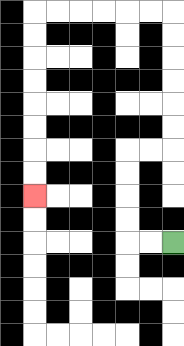{'start': '[7, 10]', 'end': '[1, 8]', 'path_directions': 'L,L,U,U,U,U,R,R,U,U,U,U,U,U,L,L,L,L,L,L,D,D,D,D,D,D,D,D', 'path_coordinates': '[[7, 10], [6, 10], [5, 10], [5, 9], [5, 8], [5, 7], [5, 6], [6, 6], [7, 6], [7, 5], [7, 4], [7, 3], [7, 2], [7, 1], [7, 0], [6, 0], [5, 0], [4, 0], [3, 0], [2, 0], [1, 0], [1, 1], [1, 2], [1, 3], [1, 4], [1, 5], [1, 6], [1, 7], [1, 8]]'}